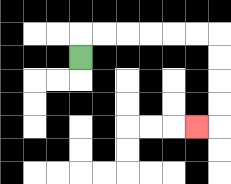{'start': '[3, 2]', 'end': '[8, 5]', 'path_directions': 'U,R,R,R,R,R,R,D,D,D,D,L', 'path_coordinates': '[[3, 2], [3, 1], [4, 1], [5, 1], [6, 1], [7, 1], [8, 1], [9, 1], [9, 2], [9, 3], [9, 4], [9, 5], [8, 5]]'}